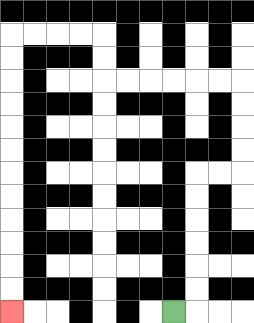{'start': '[7, 13]', 'end': '[0, 13]', 'path_directions': 'R,U,U,U,U,U,U,R,R,U,U,U,U,L,L,L,L,L,L,U,U,L,L,L,L,D,D,D,D,D,D,D,D,D,D,D,D', 'path_coordinates': '[[7, 13], [8, 13], [8, 12], [8, 11], [8, 10], [8, 9], [8, 8], [8, 7], [9, 7], [10, 7], [10, 6], [10, 5], [10, 4], [10, 3], [9, 3], [8, 3], [7, 3], [6, 3], [5, 3], [4, 3], [4, 2], [4, 1], [3, 1], [2, 1], [1, 1], [0, 1], [0, 2], [0, 3], [0, 4], [0, 5], [0, 6], [0, 7], [0, 8], [0, 9], [0, 10], [0, 11], [0, 12], [0, 13]]'}